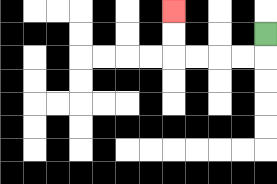{'start': '[11, 1]', 'end': '[7, 0]', 'path_directions': 'D,L,L,L,L,U,U', 'path_coordinates': '[[11, 1], [11, 2], [10, 2], [9, 2], [8, 2], [7, 2], [7, 1], [7, 0]]'}